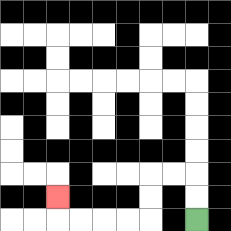{'start': '[8, 9]', 'end': '[2, 8]', 'path_directions': 'U,U,L,L,D,D,L,L,L,L,U', 'path_coordinates': '[[8, 9], [8, 8], [8, 7], [7, 7], [6, 7], [6, 8], [6, 9], [5, 9], [4, 9], [3, 9], [2, 9], [2, 8]]'}